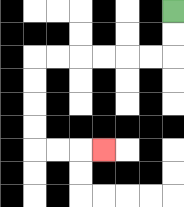{'start': '[7, 0]', 'end': '[4, 6]', 'path_directions': 'D,D,L,L,L,L,L,L,D,D,D,D,R,R,R', 'path_coordinates': '[[7, 0], [7, 1], [7, 2], [6, 2], [5, 2], [4, 2], [3, 2], [2, 2], [1, 2], [1, 3], [1, 4], [1, 5], [1, 6], [2, 6], [3, 6], [4, 6]]'}